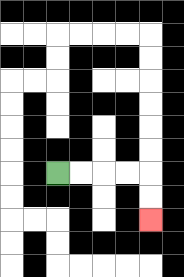{'start': '[2, 7]', 'end': '[6, 9]', 'path_directions': 'R,R,R,R,D,D', 'path_coordinates': '[[2, 7], [3, 7], [4, 7], [5, 7], [6, 7], [6, 8], [6, 9]]'}